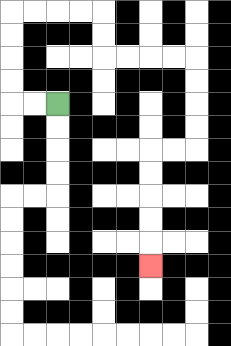{'start': '[2, 4]', 'end': '[6, 11]', 'path_directions': 'L,L,U,U,U,U,R,R,R,R,D,D,R,R,R,R,D,D,D,D,L,L,D,D,D,D,D', 'path_coordinates': '[[2, 4], [1, 4], [0, 4], [0, 3], [0, 2], [0, 1], [0, 0], [1, 0], [2, 0], [3, 0], [4, 0], [4, 1], [4, 2], [5, 2], [6, 2], [7, 2], [8, 2], [8, 3], [8, 4], [8, 5], [8, 6], [7, 6], [6, 6], [6, 7], [6, 8], [6, 9], [6, 10], [6, 11]]'}